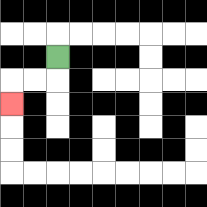{'start': '[2, 2]', 'end': '[0, 4]', 'path_directions': 'D,L,L,D', 'path_coordinates': '[[2, 2], [2, 3], [1, 3], [0, 3], [0, 4]]'}